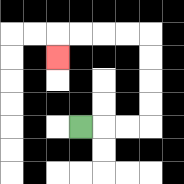{'start': '[3, 5]', 'end': '[2, 2]', 'path_directions': 'R,R,R,U,U,U,U,L,L,L,L,D', 'path_coordinates': '[[3, 5], [4, 5], [5, 5], [6, 5], [6, 4], [6, 3], [6, 2], [6, 1], [5, 1], [4, 1], [3, 1], [2, 1], [2, 2]]'}